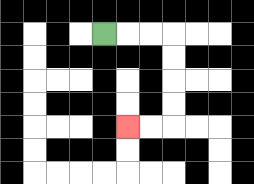{'start': '[4, 1]', 'end': '[5, 5]', 'path_directions': 'R,R,R,D,D,D,D,L,L', 'path_coordinates': '[[4, 1], [5, 1], [6, 1], [7, 1], [7, 2], [7, 3], [7, 4], [7, 5], [6, 5], [5, 5]]'}